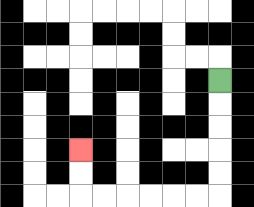{'start': '[9, 3]', 'end': '[3, 6]', 'path_directions': 'D,D,D,D,D,L,L,L,L,L,L,U,U', 'path_coordinates': '[[9, 3], [9, 4], [9, 5], [9, 6], [9, 7], [9, 8], [8, 8], [7, 8], [6, 8], [5, 8], [4, 8], [3, 8], [3, 7], [3, 6]]'}